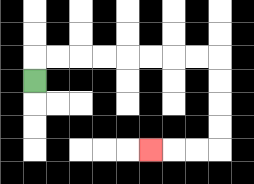{'start': '[1, 3]', 'end': '[6, 6]', 'path_directions': 'U,R,R,R,R,R,R,R,R,D,D,D,D,L,L,L', 'path_coordinates': '[[1, 3], [1, 2], [2, 2], [3, 2], [4, 2], [5, 2], [6, 2], [7, 2], [8, 2], [9, 2], [9, 3], [9, 4], [9, 5], [9, 6], [8, 6], [7, 6], [6, 6]]'}